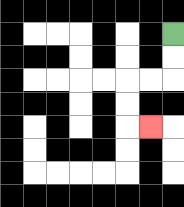{'start': '[7, 1]', 'end': '[6, 5]', 'path_directions': 'D,D,L,L,D,D,R', 'path_coordinates': '[[7, 1], [7, 2], [7, 3], [6, 3], [5, 3], [5, 4], [5, 5], [6, 5]]'}